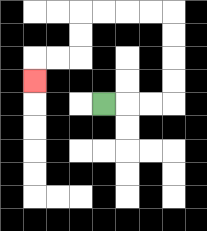{'start': '[4, 4]', 'end': '[1, 3]', 'path_directions': 'R,R,R,U,U,U,U,L,L,L,L,D,D,L,L,D', 'path_coordinates': '[[4, 4], [5, 4], [6, 4], [7, 4], [7, 3], [7, 2], [7, 1], [7, 0], [6, 0], [5, 0], [4, 0], [3, 0], [3, 1], [3, 2], [2, 2], [1, 2], [1, 3]]'}